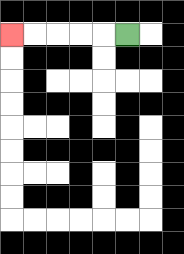{'start': '[5, 1]', 'end': '[0, 1]', 'path_directions': 'L,L,L,L,L', 'path_coordinates': '[[5, 1], [4, 1], [3, 1], [2, 1], [1, 1], [0, 1]]'}